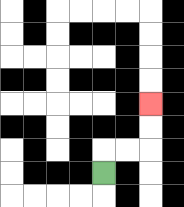{'start': '[4, 7]', 'end': '[6, 4]', 'path_directions': 'U,R,R,U,U', 'path_coordinates': '[[4, 7], [4, 6], [5, 6], [6, 6], [6, 5], [6, 4]]'}